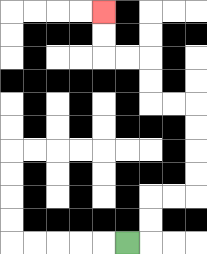{'start': '[5, 10]', 'end': '[4, 0]', 'path_directions': 'R,U,U,R,R,U,U,U,U,L,L,U,U,L,L,U,U', 'path_coordinates': '[[5, 10], [6, 10], [6, 9], [6, 8], [7, 8], [8, 8], [8, 7], [8, 6], [8, 5], [8, 4], [7, 4], [6, 4], [6, 3], [6, 2], [5, 2], [4, 2], [4, 1], [4, 0]]'}